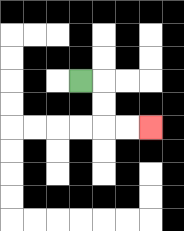{'start': '[3, 3]', 'end': '[6, 5]', 'path_directions': 'R,D,D,R,R', 'path_coordinates': '[[3, 3], [4, 3], [4, 4], [4, 5], [5, 5], [6, 5]]'}